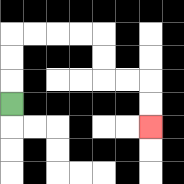{'start': '[0, 4]', 'end': '[6, 5]', 'path_directions': 'U,U,U,R,R,R,R,D,D,R,R,D,D', 'path_coordinates': '[[0, 4], [0, 3], [0, 2], [0, 1], [1, 1], [2, 1], [3, 1], [4, 1], [4, 2], [4, 3], [5, 3], [6, 3], [6, 4], [6, 5]]'}